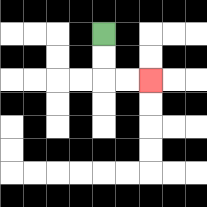{'start': '[4, 1]', 'end': '[6, 3]', 'path_directions': 'D,D,R,R', 'path_coordinates': '[[4, 1], [4, 2], [4, 3], [5, 3], [6, 3]]'}